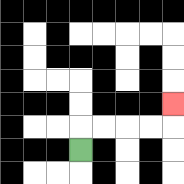{'start': '[3, 6]', 'end': '[7, 4]', 'path_directions': 'U,R,R,R,R,U', 'path_coordinates': '[[3, 6], [3, 5], [4, 5], [5, 5], [6, 5], [7, 5], [7, 4]]'}